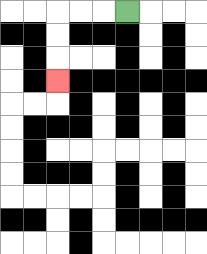{'start': '[5, 0]', 'end': '[2, 3]', 'path_directions': 'L,L,L,D,D,D', 'path_coordinates': '[[5, 0], [4, 0], [3, 0], [2, 0], [2, 1], [2, 2], [2, 3]]'}